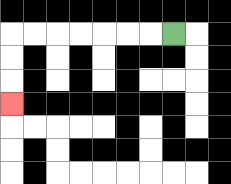{'start': '[7, 1]', 'end': '[0, 4]', 'path_directions': 'L,L,L,L,L,L,L,D,D,D', 'path_coordinates': '[[7, 1], [6, 1], [5, 1], [4, 1], [3, 1], [2, 1], [1, 1], [0, 1], [0, 2], [0, 3], [0, 4]]'}